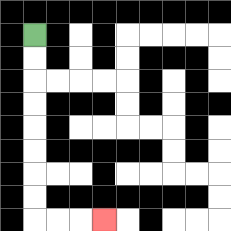{'start': '[1, 1]', 'end': '[4, 9]', 'path_directions': 'D,D,D,D,D,D,D,D,R,R,R', 'path_coordinates': '[[1, 1], [1, 2], [1, 3], [1, 4], [1, 5], [1, 6], [1, 7], [1, 8], [1, 9], [2, 9], [3, 9], [4, 9]]'}